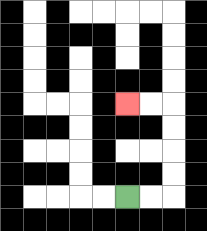{'start': '[5, 8]', 'end': '[5, 4]', 'path_directions': 'R,R,U,U,U,U,L,L', 'path_coordinates': '[[5, 8], [6, 8], [7, 8], [7, 7], [7, 6], [7, 5], [7, 4], [6, 4], [5, 4]]'}